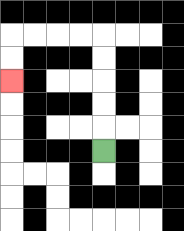{'start': '[4, 6]', 'end': '[0, 3]', 'path_directions': 'U,U,U,U,U,L,L,L,L,D,D', 'path_coordinates': '[[4, 6], [4, 5], [4, 4], [4, 3], [4, 2], [4, 1], [3, 1], [2, 1], [1, 1], [0, 1], [0, 2], [0, 3]]'}